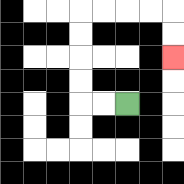{'start': '[5, 4]', 'end': '[7, 2]', 'path_directions': 'L,L,U,U,U,U,R,R,R,R,D,D', 'path_coordinates': '[[5, 4], [4, 4], [3, 4], [3, 3], [3, 2], [3, 1], [3, 0], [4, 0], [5, 0], [6, 0], [7, 0], [7, 1], [7, 2]]'}